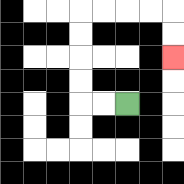{'start': '[5, 4]', 'end': '[7, 2]', 'path_directions': 'L,L,U,U,U,U,R,R,R,R,D,D', 'path_coordinates': '[[5, 4], [4, 4], [3, 4], [3, 3], [3, 2], [3, 1], [3, 0], [4, 0], [5, 0], [6, 0], [7, 0], [7, 1], [7, 2]]'}